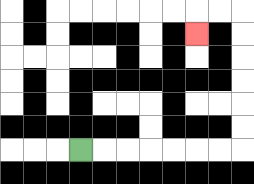{'start': '[3, 6]', 'end': '[8, 1]', 'path_directions': 'R,R,R,R,R,R,R,U,U,U,U,U,U,L,L,D', 'path_coordinates': '[[3, 6], [4, 6], [5, 6], [6, 6], [7, 6], [8, 6], [9, 6], [10, 6], [10, 5], [10, 4], [10, 3], [10, 2], [10, 1], [10, 0], [9, 0], [8, 0], [8, 1]]'}